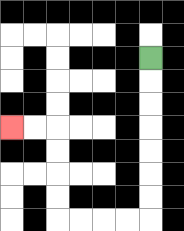{'start': '[6, 2]', 'end': '[0, 5]', 'path_directions': 'D,D,D,D,D,D,D,L,L,L,L,U,U,U,U,L,L', 'path_coordinates': '[[6, 2], [6, 3], [6, 4], [6, 5], [6, 6], [6, 7], [6, 8], [6, 9], [5, 9], [4, 9], [3, 9], [2, 9], [2, 8], [2, 7], [2, 6], [2, 5], [1, 5], [0, 5]]'}